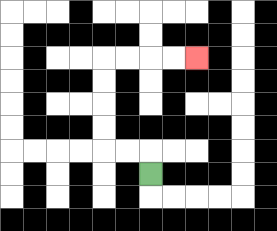{'start': '[6, 7]', 'end': '[8, 2]', 'path_directions': 'U,L,L,U,U,U,U,R,R,R,R', 'path_coordinates': '[[6, 7], [6, 6], [5, 6], [4, 6], [4, 5], [4, 4], [4, 3], [4, 2], [5, 2], [6, 2], [7, 2], [8, 2]]'}